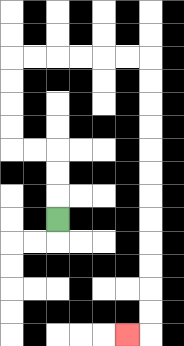{'start': '[2, 9]', 'end': '[5, 14]', 'path_directions': 'U,U,U,L,L,U,U,U,U,R,R,R,R,R,R,D,D,D,D,D,D,D,D,D,D,D,D,L', 'path_coordinates': '[[2, 9], [2, 8], [2, 7], [2, 6], [1, 6], [0, 6], [0, 5], [0, 4], [0, 3], [0, 2], [1, 2], [2, 2], [3, 2], [4, 2], [5, 2], [6, 2], [6, 3], [6, 4], [6, 5], [6, 6], [6, 7], [6, 8], [6, 9], [6, 10], [6, 11], [6, 12], [6, 13], [6, 14], [5, 14]]'}